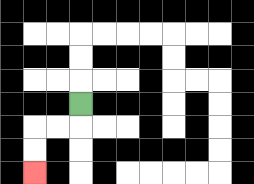{'start': '[3, 4]', 'end': '[1, 7]', 'path_directions': 'D,L,L,D,D', 'path_coordinates': '[[3, 4], [3, 5], [2, 5], [1, 5], [1, 6], [1, 7]]'}